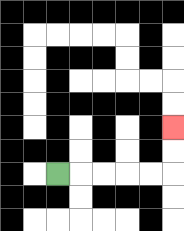{'start': '[2, 7]', 'end': '[7, 5]', 'path_directions': 'R,R,R,R,R,U,U', 'path_coordinates': '[[2, 7], [3, 7], [4, 7], [5, 7], [6, 7], [7, 7], [7, 6], [7, 5]]'}